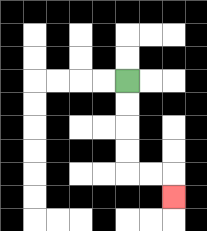{'start': '[5, 3]', 'end': '[7, 8]', 'path_directions': 'D,D,D,D,R,R,D', 'path_coordinates': '[[5, 3], [5, 4], [5, 5], [5, 6], [5, 7], [6, 7], [7, 7], [7, 8]]'}